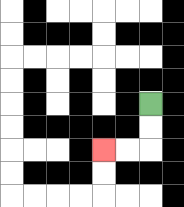{'start': '[6, 4]', 'end': '[4, 6]', 'path_directions': 'D,D,L,L', 'path_coordinates': '[[6, 4], [6, 5], [6, 6], [5, 6], [4, 6]]'}